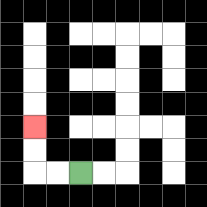{'start': '[3, 7]', 'end': '[1, 5]', 'path_directions': 'L,L,U,U', 'path_coordinates': '[[3, 7], [2, 7], [1, 7], [1, 6], [1, 5]]'}